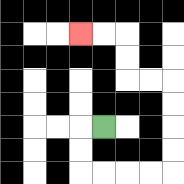{'start': '[4, 5]', 'end': '[3, 1]', 'path_directions': 'L,D,D,R,R,R,R,U,U,U,U,L,L,U,U,L,L', 'path_coordinates': '[[4, 5], [3, 5], [3, 6], [3, 7], [4, 7], [5, 7], [6, 7], [7, 7], [7, 6], [7, 5], [7, 4], [7, 3], [6, 3], [5, 3], [5, 2], [5, 1], [4, 1], [3, 1]]'}